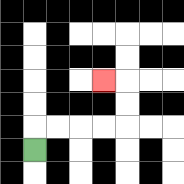{'start': '[1, 6]', 'end': '[4, 3]', 'path_directions': 'U,R,R,R,R,U,U,L', 'path_coordinates': '[[1, 6], [1, 5], [2, 5], [3, 5], [4, 5], [5, 5], [5, 4], [5, 3], [4, 3]]'}